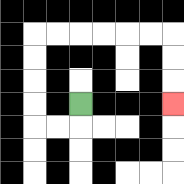{'start': '[3, 4]', 'end': '[7, 4]', 'path_directions': 'D,L,L,U,U,U,U,R,R,R,R,R,R,D,D,D', 'path_coordinates': '[[3, 4], [3, 5], [2, 5], [1, 5], [1, 4], [1, 3], [1, 2], [1, 1], [2, 1], [3, 1], [4, 1], [5, 1], [6, 1], [7, 1], [7, 2], [7, 3], [7, 4]]'}